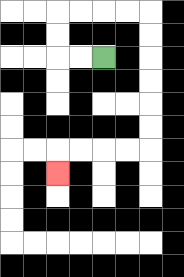{'start': '[4, 2]', 'end': '[2, 7]', 'path_directions': 'L,L,U,U,R,R,R,R,D,D,D,D,D,D,L,L,L,L,D', 'path_coordinates': '[[4, 2], [3, 2], [2, 2], [2, 1], [2, 0], [3, 0], [4, 0], [5, 0], [6, 0], [6, 1], [6, 2], [6, 3], [6, 4], [6, 5], [6, 6], [5, 6], [4, 6], [3, 6], [2, 6], [2, 7]]'}